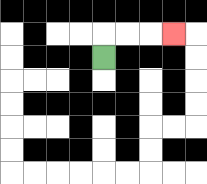{'start': '[4, 2]', 'end': '[7, 1]', 'path_directions': 'U,R,R,R', 'path_coordinates': '[[4, 2], [4, 1], [5, 1], [6, 1], [7, 1]]'}